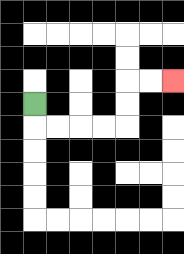{'start': '[1, 4]', 'end': '[7, 3]', 'path_directions': 'D,R,R,R,R,U,U,R,R', 'path_coordinates': '[[1, 4], [1, 5], [2, 5], [3, 5], [4, 5], [5, 5], [5, 4], [5, 3], [6, 3], [7, 3]]'}